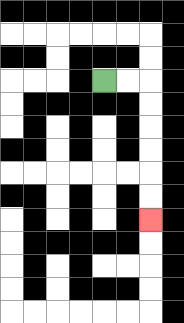{'start': '[4, 3]', 'end': '[6, 9]', 'path_directions': 'R,R,D,D,D,D,D,D', 'path_coordinates': '[[4, 3], [5, 3], [6, 3], [6, 4], [6, 5], [6, 6], [6, 7], [6, 8], [6, 9]]'}